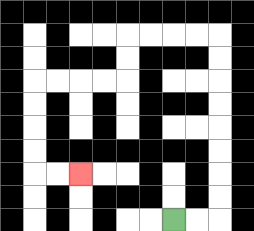{'start': '[7, 9]', 'end': '[3, 7]', 'path_directions': 'R,R,U,U,U,U,U,U,U,U,L,L,L,L,D,D,L,L,L,L,D,D,D,D,R,R', 'path_coordinates': '[[7, 9], [8, 9], [9, 9], [9, 8], [9, 7], [9, 6], [9, 5], [9, 4], [9, 3], [9, 2], [9, 1], [8, 1], [7, 1], [6, 1], [5, 1], [5, 2], [5, 3], [4, 3], [3, 3], [2, 3], [1, 3], [1, 4], [1, 5], [1, 6], [1, 7], [2, 7], [3, 7]]'}